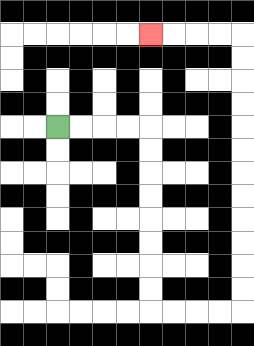{'start': '[2, 5]', 'end': '[6, 1]', 'path_directions': 'R,R,R,R,D,D,D,D,D,D,D,D,R,R,R,R,U,U,U,U,U,U,U,U,U,U,U,U,L,L,L,L', 'path_coordinates': '[[2, 5], [3, 5], [4, 5], [5, 5], [6, 5], [6, 6], [6, 7], [6, 8], [6, 9], [6, 10], [6, 11], [6, 12], [6, 13], [7, 13], [8, 13], [9, 13], [10, 13], [10, 12], [10, 11], [10, 10], [10, 9], [10, 8], [10, 7], [10, 6], [10, 5], [10, 4], [10, 3], [10, 2], [10, 1], [9, 1], [8, 1], [7, 1], [6, 1]]'}